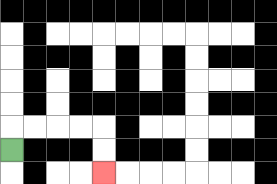{'start': '[0, 6]', 'end': '[4, 7]', 'path_directions': 'U,R,R,R,R,D,D', 'path_coordinates': '[[0, 6], [0, 5], [1, 5], [2, 5], [3, 5], [4, 5], [4, 6], [4, 7]]'}